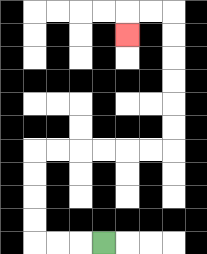{'start': '[4, 10]', 'end': '[5, 1]', 'path_directions': 'L,L,L,U,U,U,U,R,R,R,R,R,R,U,U,U,U,U,U,L,L,D', 'path_coordinates': '[[4, 10], [3, 10], [2, 10], [1, 10], [1, 9], [1, 8], [1, 7], [1, 6], [2, 6], [3, 6], [4, 6], [5, 6], [6, 6], [7, 6], [7, 5], [7, 4], [7, 3], [7, 2], [7, 1], [7, 0], [6, 0], [5, 0], [5, 1]]'}